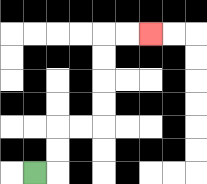{'start': '[1, 7]', 'end': '[6, 1]', 'path_directions': 'R,U,U,R,R,U,U,U,U,R,R', 'path_coordinates': '[[1, 7], [2, 7], [2, 6], [2, 5], [3, 5], [4, 5], [4, 4], [4, 3], [4, 2], [4, 1], [5, 1], [6, 1]]'}